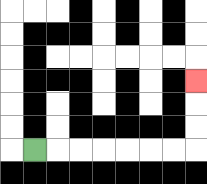{'start': '[1, 6]', 'end': '[8, 3]', 'path_directions': 'R,R,R,R,R,R,R,U,U,U', 'path_coordinates': '[[1, 6], [2, 6], [3, 6], [4, 6], [5, 6], [6, 6], [7, 6], [8, 6], [8, 5], [8, 4], [8, 3]]'}